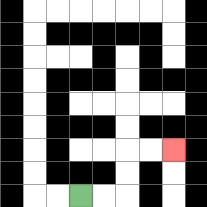{'start': '[3, 8]', 'end': '[7, 6]', 'path_directions': 'R,R,U,U,R,R', 'path_coordinates': '[[3, 8], [4, 8], [5, 8], [5, 7], [5, 6], [6, 6], [7, 6]]'}